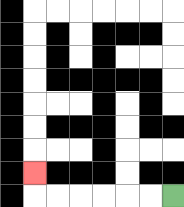{'start': '[7, 8]', 'end': '[1, 7]', 'path_directions': 'L,L,L,L,L,L,U', 'path_coordinates': '[[7, 8], [6, 8], [5, 8], [4, 8], [3, 8], [2, 8], [1, 8], [1, 7]]'}